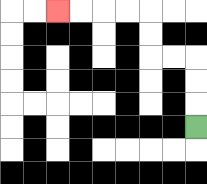{'start': '[8, 5]', 'end': '[2, 0]', 'path_directions': 'U,U,U,L,L,U,U,L,L,L,L', 'path_coordinates': '[[8, 5], [8, 4], [8, 3], [8, 2], [7, 2], [6, 2], [6, 1], [6, 0], [5, 0], [4, 0], [3, 0], [2, 0]]'}